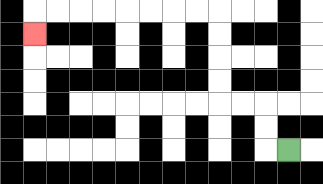{'start': '[12, 6]', 'end': '[1, 1]', 'path_directions': 'L,U,U,L,L,U,U,U,U,L,L,L,L,L,L,L,L,D', 'path_coordinates': '[[12, 6], [11, 6], [11, 5], [11, 4], [10, 4], [9, 4], [9, 3], [9, 2], [9, 1], [9, 0], [8, 0], [7, 0], [6, 0], [5, 0], [4, 0], [3, 0], [2, 0], [1, 0], [1, 1]]'}